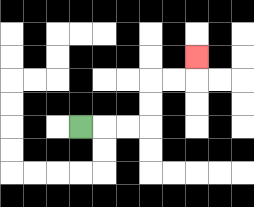{'start': '[3, 5]', 'end': '[8, 2]', 'path_directions': 'R,R,R,U,U,R,R,U', 'path_coordinates': '[[3, 5], [4, 5], [5, 5], [6, 5], [6, 4], [6, 3], [7, 3], [8, 3], [8, 2]]'}